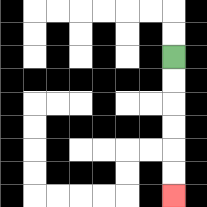{'start': '[7, 2]', 'end': '[7, 8]', 'path_directions': 'D,D,D,D,D,D', 'path_coordinates': '[[7, 2], [7, 3], [7, 4], [7, 5], [7, 6], [7, 7], [7, 8]]'}